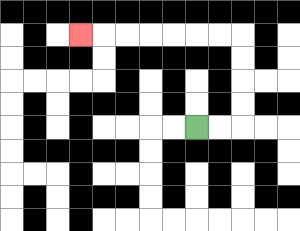{'start': '[8, 5]', 'end': '[3, 1]', 'path_directions': 'R,R,U,U,U,U,L,L,L,L,L,L,L', 'path_coordinates': '[[8, 5], [9, 5], [10, 5], [10, 4], [10, 3], [10, 2], [10, 1], [9, 1], [8, 1], [7, 1], [6, 1], [5, 1], [4, 1], [3, 1]]'}